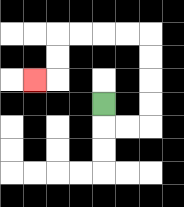{'start': '[4, 4]', 'end': '[1, 3]', 'path_directions': 'D,R,R,U,U,U,U,L,L,L,L,D,D,L', 'path_coordinates': '[[4, 4], [4, 5], [5, 5], [6, 5], [6, 4], [6, 3], [6, 2], [6, 1], [5, 1], [4, 1], [3, 1], [2, 1], [2, 2], [2, 3], [1, 3]]'}